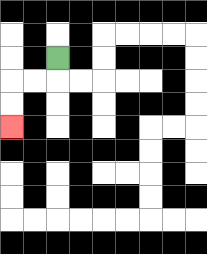{'start': '[2, 2]', 'end': '[0, 5]', 'path_directions': 'D,L,L,D,D', 'path_coordinates': '[[2, 2], [2, 3], [1, 3], [0, 3], [0, 4], [0, 5]]'}